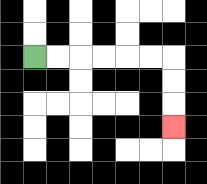{'start': '[1, 2]', 'end': '[7, 5]', 'path_directions': 'R,R,R,R,R,R,D,D,D', 'path_coordinates': '[[1, 2], [2, 2], [3, 2], [4, 2], [5, 2], [6, 2], [7, 2], [7, 3], [7, 4], [7, 5]]'}